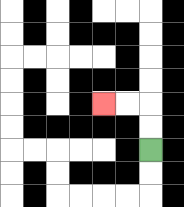{'start': '[6, 6]', 'end': '[4, 4]', 'path_directions': 'U,U,L,L', 'path_coordinates': '[[6, 6], [6, 5], [6, 4], [5, 4], [4, 4]]'}